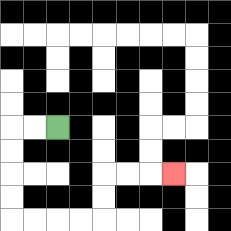{'start': '[2, 5]', 'end': '[7, 7]', 'path_directions': 'L,L,D,D,D,D,R,R,R,R,U,U,R,R,R', 'path_coordinates': '[[2, 5], [1, 5], [0, 5], [0, 6], [0, 7], [0, 8], [0, 9], [1, 9], [2, 9], [3, 9], [4, 9], [4, 8], [4, 7], [5, 7], [6, 7], [7, 7]]'}